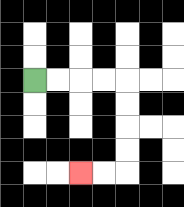{'start': '[1, 3]', 'end': '[3, 7]', 'path_directions': 'R,R,R,R,D,D,D,D,L,L', 'path_coordinates': '[[1, 3], [2, 3], [3, 3], [4, 3], [5, 3], [5, 4], [5, 5], [5, 6], [5, 7], [4, 7], [3, 7]]'}